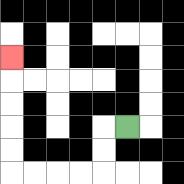{'start': '[5, 5]', 'end': '[0, 2]', 'path_directions': 'L,D,D,L,L,L,L,U,U,U,U,U', 'path_coordinates': '[[5, 5], [4, 5], [4, 6], [4, 7], [3, 7], [2, 7], [1, 7], [0, 7], [0, 6], [0, 5], [0, 4], [0, 3], [0, 2]]'}